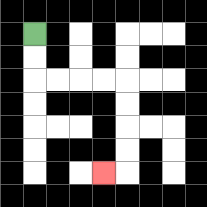{'start': '[1, 1]', 'end': '[4, 7]', 'path_directions': 'D,D,R,R,R,R,D,D,D,D,L', 'path_coordinates': '[[1, 1], [1, 2], [1, 3], [2, 3], [3, 3], [4, 3], [5, 3], [5, 4], [5, 5], [5, 6], [5, 7], [4, 7]]'}